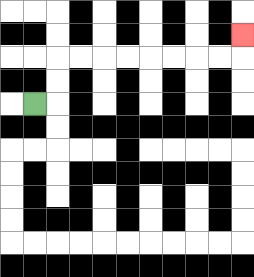{'start': '[1, 4]', 'end': '[10, 1]', 'path_directions': 'R,U,U,R,R,R,R,R,R,R,R,U', 'path_coordinates': '[[1, 4], [2, 4], [2, 3], [2, 2], [3, 2], [4, 2], [5, 2], [6, 2], [7, 2], [8, 2], [9, 2], [10, 2], [10, 1]]'}